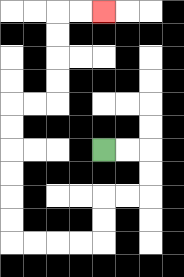{'start': '[4, 6]', 'end': '[4, 0]', 'path_directions': 'R,R,D,D,L,L,D,D,L,L,L,L,U,U,U,U,U,U,R,R,U,U,U,U,R,R', 'path_coordinates': '[[4, 6], [5, 6], [6, 6], [6, 7], [6, 8], [5, 8], [4, 8], [4, 9], [4, 10], [3, 10], [2, 10], [1, 10], [0, 10], [0, 9], [0, 8], [0, 7], [0, 6], [0, 5], [0, 4], [1, 4], [2, 4], [2, 3], [2, 2], [2, 1], [2, 0], [3, 0], [4, 0]]'}